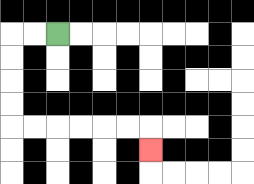{'start': '[2, 1]', 'end': '[6, 6]', 'path_directions': 'L,L,D,D,D,D,R,R,R,R,R,R,D', 'path_coordinates': '[[2, 1], [1, 1], [0, 1], [0, 2], [0, 3], [0, 4], [0, 5], [1, 5], [2, 5], [3, 5], [4, 5], [5, 5], [6, 5], [6, 6]]'}